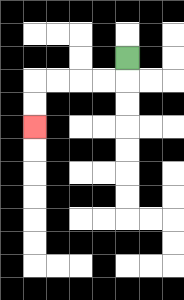{'start': '[5, 2]', 'end': '[1, 5]', 'path_directions': 'D,L,L,L,L,D,D', 'path_coordinates': '[[5, 2], [5, 3], [4, 3], [3, 3], [2, 3], [1, 3], [1, 4], [1, 5]]'}